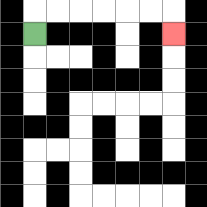{'start': '[1, 1]', 'end': '[7, 1]', 'path_directions': 'U,R,R,R,R,R,R,D', 'path_coordinates': '[[1, 1], [1, 0], [2, 0], [3, 0], [4, 0], [5, 0], [6, 0], [7, 0], [7, 1]]'}